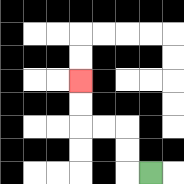{'start': '[6, 7]', 'end': '[3, 3]', 'path_directions': 'L,U,U,L,L,U,U', 'path_coordinates': '[[6, 7], [5, 7], [5, 6], [5, 5], [4, 5], [3, 5], [3, 4], [3, 3]]'}